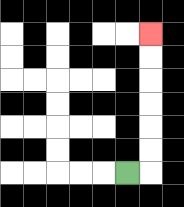{'start': '[5, 7]', 'end': '[6, 1]', 'path_directions': 'R,U,U,U,U,U,U', 'path_coordinates': '[[5, 7], [6, 7], [6, 6], [6, 5], [6, 4], [6, 3], [6, 2], [6, 1]]'}